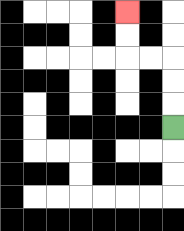{'start': '[7, 5]', 'end': '[5, 0]', 'path_directions': 'U,U,U,L,L,U,U', 'path_coordinates': '[[7, 5], [7, 4], [7, 3], [7, 2], [6, 2], [5, 2], [5, 1], [5, 0]]'}